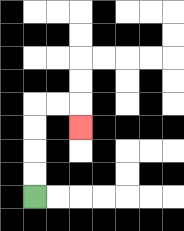{'start': '[1, 8]', 'end': '[3, 5]', 'path_directions': 'U,U,U,U,R,R,D', 'path_coordinates': '[[1, 8], [1, 7], [1, 6], [1, 5], [1, 4], [2, 4], [3, 4], [3, 5]]'}